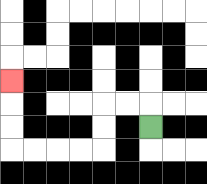{'start': '[6, 5]', 'end': '[0, 3]', 'path_directions': 'U,L,L,D,D,L,L,L,L,U,U,U', 'path_coordinates': '[[6, 5], [6, 4], [5, 4], [4, 4], [4, 5], [4, 6], [3, 6], [2, 6], [1, 6], [0, 6], [0, 5], [0, 4], [0, 3]]'}